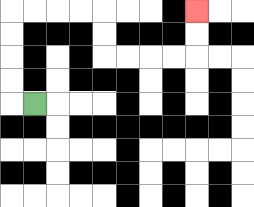{'start': '[1, 4]', 'end': '[8, 0]', 'path_directions': 'L,U,U,U,U,R,R,R,R,D,D,R,R,R,R,U,U', 'path_coordinates': '[[1, 4], [0, 4], [0, 3], [0, 2], [0, 1], [0, 0], [1, 0], [2, 0], [3, 0], [4, 0], [4, 1], [4, 2], [5, 2], [6, 2], [7, 2], [8, 2], [8, 1], [8, 0]]'}